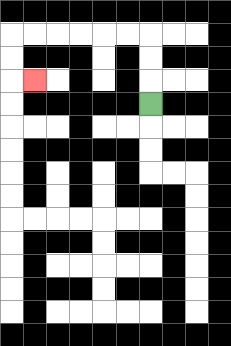{'start': '[6, 4]', 'end': '[1, 3]', 'path_directions': 'U,U,U,L,L,L,L,L,L,D,D,R', 'path_coordinates': '[[6, 4], [6, 3], [6, 2], [6, 1], [5, 1], [4, 1], [3, 1], [2, 1], [1, 1], [0, 1], [0, 2], [0, 3], [1, 3]]'}